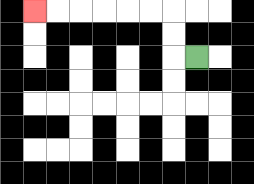{'start': '[8, 2]', 'end': '[1, 0]', 'path_directions': 'L,U,U,L,L,L,L,L,L', 'path_coordinates': '[[8, 2], [7, 2], [7, 1], [7, 0], [6, 0], [5, 0], [4, 0], [3, 0], [2, 0], [1, 0]]'}